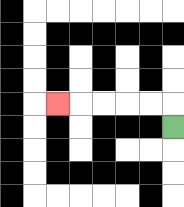{'start': '[7, 5]', 'end': '[2, 4]', 'path_directions': 'U,L,L,L,L,L', 'path_coordinates': '[[7, 5], [7, 4], [6, 4], [5, 4], [4, 4], [3, 4], [2, 4]]'}